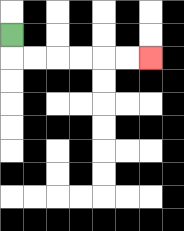{'start': '[0, 1]', 'end': '[6, 2]', 'path_directions': 'D,R,R,R,R,R,R', 'path_coordinates': '[[0, 1], [0, 2], [1, 2], [2, 2], [3, 2], [4, 2], [5, 2], [6, 2]]'}